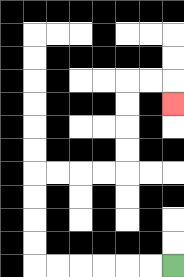{'start': '[7, 11]', 'end': '[7, 4]', 'path_directions': 'L,L,L,L,L,L,U,U,U,U,R,R,R,R,U,U,U,U,R,R,D', 'path_coordinates': '[[7, 11], [6, 11], [5, 11], [4, 11], [3, 11], [2, 11], [1, 11], [1, 10], [1, 9], [1, 8], [1, 7], [2, 7], [3, 7], [4, 7], [5, 7], [5, 6], [5, 5], [5, 4], [5, 3], [6, 3], [7, 3], [7, 4]]'}